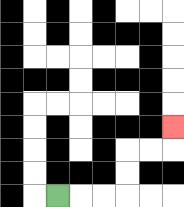{'start': '[2, 8]', 'end': '[7, 5]', 'path_directions': 'R,R,R,U,U,R,R,U', 'path_coordinates': '[[2, 8], [3, 8], [4, 8], [5, 8], [5, 7], [5, 6], [6, 6], [7, 6], [7, 5]]'}